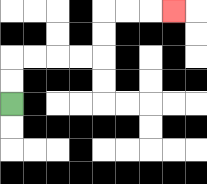{'start': '[0, 4]', 'end': '[7, 0]', 'path_directions': 'U,U,R,R,R,R,U,U,R,R,R', 'path_coordinates': '[[0, 4], [0, 3], [0, 2], [1, 2], [2, 2], [3, 2], [4, 2], [4, 1], [4, 0], [5, 0], [6, 0], [7, 0]]'}